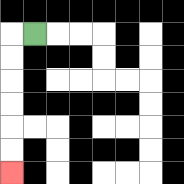{'start': '[1, 1]', 'end': '[0, 7]', 'path_directions': 'L,D,D,D,D,D,D', 'path_coordinates': '[[1, 1], [0, 1], [0, 2], [0, 3], [0, 4], [0, 5], [0, 6], [0, 7]]'}